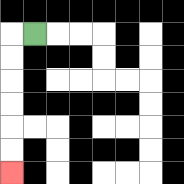{'start': '[1, 1]', 'end': '[0, 7]', 'path_directions': 'L,D,D,D,D,D,D', 'path_coordinates': '[[1, 1], [0, 1], [0, 2], [0, 3], [0, 4], [0, 5], [0, 6], [0, 7]]'}